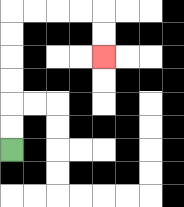{'start': '[0, 6]', 'end': '[4, 2]', 'path_directions': 'U,U,U,U,U,U,R,R,R,R,D,D', 'path_coordinates': '[[0, 6], [0, 5], [0, 4], [0, 3], [0, 2], [0, 1], [0, 0], [1, 0], [2, 0], [3, 0], [4, 0], [4, 1], [4, 2]]'}